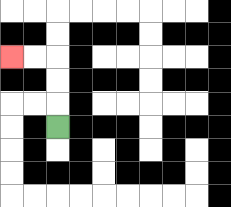{'start': '[2, 5]', 'end': '[0, 2]', 'path_directions': 'U,U,U,L,L', 'path_coordinates': '[[2, 5], [2, 4], [2, 3], [2, 2], [1, 2], [0, 2]]'}